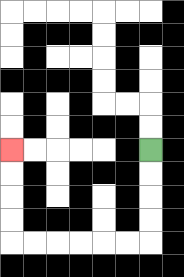{'start': '[6, 6]', 'end': '[0, 6]', 'path_directions': 'D,D,D,D,L,L,L,L,L,L,U,U,U,U', 'path_coordinates': '[[6, 6], [6, 7], [6, 8], [6, 9], [6, 10], [5, 10], [4, 10], [3, 10], [2, 10], [1, 10], [0, 10], [0, 9], [0, 8], [0, 7], [0, 6]]'}